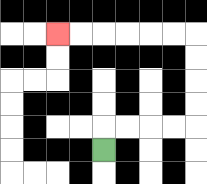{'start': '[4, 6]', 'end': '[2, 1]', 'path_directions': 'U,R,R,R,R,U,U,U,U,L,L,L,L,L,L', 'path_coordinates': '[[4, 6], [4, 5], [5, 5], [6, 5], [7, 5], [8, 5], [8, 4], [8, 3], [8, 2], [8, 1], [7, 1], [6, 1], [5, 1], [4, 1], [3, 1], [2, 1]]'}